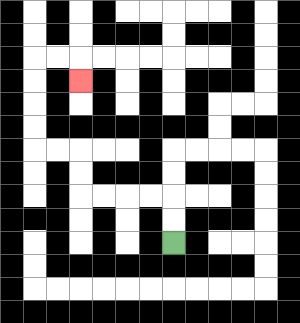{'start': '[7, 10]', 'end': '[3, 3]', 'path_directions': 'U,U,L,L,L,L,U,U,L,L,U,U,U,U,R,R,D', 'path_coordinates': '[[7, 10], [7, 9], [7, 8], [6, 8], [5, 8], [4, 8], [3, 8], [3, 7], [3, 6], [2, 6], [1, 6], [1, 5], [1, 4], [1, 3], [1, 2], [2, 2], [3, 2], [3, 3]]'}